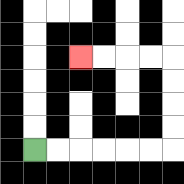{'start': '[1, 6]', 'end': '[3, 2]', 'path_directions': 'R,R,R,R,R,R,U,U,U,U,L,L,L,L', 'path_coordinates': '[[1, 6], [2, 6], [3, 6], [4, 6], [5, 6], [6, 6], [7, 6], [7, 5], [7, 4], [7, 3], [7, 2], [6, 2], [5, 2], [4, 2], [3, 2]]'}